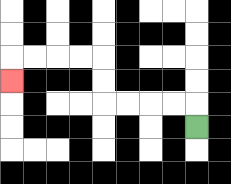{'start': '[8, 5]', 'end': '[0, 3]', 'path_directions': 'U,L,L,L,L,U,U,L,L,L,L,D', 'path_coordinates': '[[8, 5], [8, 4], [7, 4], [6, 4], [5, 4], [4, 4], [4, 3], [4, 2], [3, 2], [2, 2], [1, 2], [0, 2], [0, 3]]'}